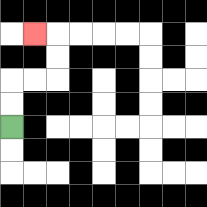{'start': '[0, 5]', 'end': '[1, 1]', 'path_directions': 'U,U,R,R,U,U,L', 'path_coordinates': '[[0, 5], [0, 4], [0, 3], [1, 3], [2, 3], [2, 2], [2, 1], [1, 1]]'}